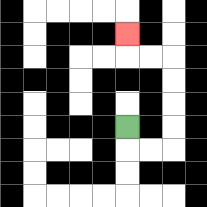{'start': '[5, 5]', 'end': '[5, 1]', 'path_directions': 'D,R,R,U,U,U,U,L,L,U', 'path_coordinates': '[[5, 5], [5, 6], [6, 6], [7, 6], [7, 5], [7, 4], [7, 3], [7, 2], [6, 2], [5, 2], [5, 1]]'}